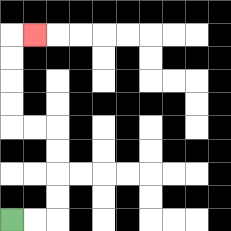{'start': '[0, 9]', 'end': '[1, 1]', 'path_directions': 'R,R,U,U,U,U,L,L,U,U,U,U,R', 'path_coordinates': '[[0, 9], [1, 9], [2, 9], [2, 8], [2, 7], [2, 6], [2, 5], [1, 5], [0, 5], [0, 4], [0, 3], [0, 2], [0, 1], [1, 1]]'}